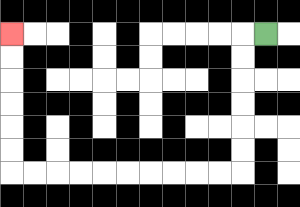{'start': '[11, 1]', 'end': '[0, 1]', 'path_directions': 'L,D,D,D,D,D,D,L,L,L,L,L,L,L,L,L,L,U,U,U,U,U,U', 'path_coordinates': '[[11, 1], [10, 1], [10, 2], [10, 3], [10, 4], [10, 5], [10, 6], [10, 7], [9, 7], [8, 7], [7, 7], [6, 7], [5, 7], [4, 7], [3, 7], [2, 7], [1, 7], [0, 7], [0, 6], [0, 5], [0, 4], [0, 3], [0, 2], [0, 1]]'}